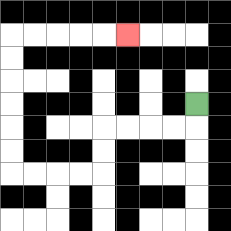{'start': '[8, 4]', 'end': '[5, 1]', 'path_directions': 'D,L,L,L,L,D,D,L,L,L,L,U,U,U,U,U,U,R,R,R,R,R', 'path_coordinates': '[[8, 4], [8, 5], [7, 5], [6, 5], [5, 5], [4, 5], [4, 6], [4, 7], [3, 7], [2, 7], [1, 7], [0, 7], [0, 6], [0, 5], [0, 4], [0, 3], [0, 2], [0, 1], [1, 1], [2, 1], [3, 1], [4, 1], [5, 1]]'}